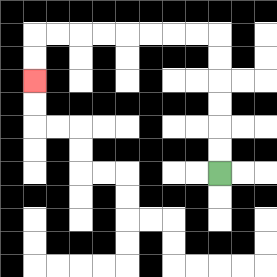{'start': '[9, 7]', 'end': '[1, 3]', 'path_directions': 'U,U,U,U,U,U,L,L,L,L,L,L,L,L,D,D', 'path_coordinates': '[[9, 7], [9, 6], [9, 5], [9, 4], [9, 3], [9, 2], [9, 1], [8, 1], [7, 1], [6, 1], [5, 1], [4, 1], [3, 1], [2, 1], [1, 1], [1, 2], [1, 3]]'}